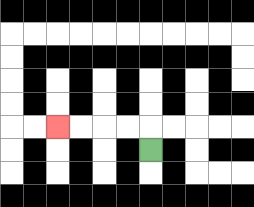{'start': '[6, 6]', 'end': '[2, 5]', 'path_directions': 'U,L,L,L,L', 'path_coordinates': '[[6, 6], [6, 5], [5, 5], [4, 5], [3, 5], [2, 5]]'}